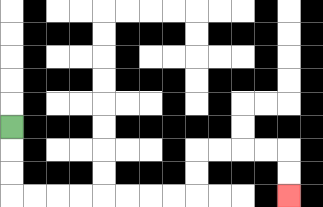{'start': '[0, 5]', 'end': '[12, 8]', 'path_directions': 'D,D,D,R,R,R,R,R,R,R,R,U,U,R,R,R,R,D,D', 'path_coordinates': '[[0, 5], [0, 6], [0, 7], [0, 8], [1, 8], [2, 8], [3, 8], [4, 8], [5, 8], [6, 8], [7, 8], [8, 8], [8, 7], [8, 6], [9, 6], [10, 6], [11, 6], [12, 6], [12, 7], [12, 8]]'}